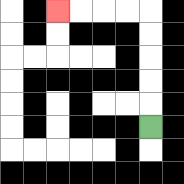{'start': '[6, 5]', 'end': '[2, 0]', 'path_directions': 'U,U,U,U,U,L,L,L,L', 'path_coordinates': '[[6, 5], [6, 4], [6, 3], [6, 2], [6, 1], [6, 0], [5, 0], [4, 0], [3, 0], [2, 0]]'}